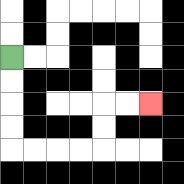{'start': '[0, 2]', 'end': '[6, 4]', 'path_directions': 'D,D,D,D,R,R,R,R,U,U,R,R', 'path_coordinates': '[[0, 2], [0, 3], [0, 4], [0, 5], [0, 6], [1, 6], [2, 6], [3, 6], [4, 6], [4, 5], [4, 4], [5, 4], [6, 4]]'}